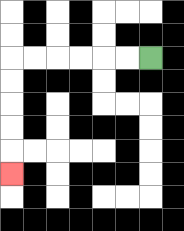{'start': '[6, 2]', 'end': '[0, 7]', 'path_directions': 'L,L,L,L,L,L,D,D,D,D,D', 'path_coordinates': '[[6, 2], [5, 2], [4, 2], [3, 2], [2, 2], [1, 2], [0, 2], [0, 3], [0, 4], [0, 5], [0, 6], [0, 7]]'}